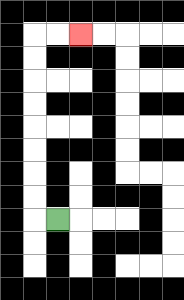{'start': '[2, 9]', 'end': '[3, 1]', 'path_directions': 'L,U,U,U,U,U,U,U,U,R,R', 'path_coordinates': '[[2, 9], [1, 9], [1, 8], [1, 7], [1, 6], [1, 5], [1, 4], [1, 3], [1, 2], [1, 1], [2, 1], [3, 1]]'}